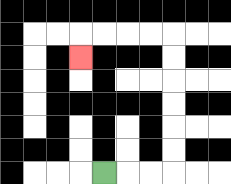{'start': '[4, 7]', 'end': '[3, 2]', 'path_directions': 'R,R,R,U,U,U,U,U,U,L,L,L,L,D', 'path_coordinates': '[[4, 7], [5, 7], [6, 7], [7, 7], [7, 6], [7, 5], [7, 4], [7, 3], [7, 2], [7, 1], [6, 1], [5, 1], [4, 1], [3, 1], [3, 2]]'}